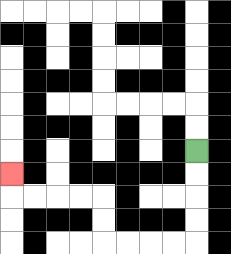{'start': '[8, 6]', 'end': '[0, 7]', 'path_directions': 'D,D,D,D,L,L,L,L,U,U,L,L,L,L,U', 'path_coordinates': '[[8, 6], [8, 7], [8, 8], [8, 9], [8, 10], [7, 10], [6, 10], [5, 10], [4, 10], [4, 9], [4, 8], [3, 8], [2, 8], [1, 8], [0, 8], [0, 7]]'}